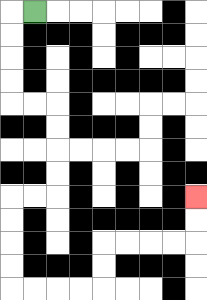{'start': '[1, 0]', 'end': '[8, 8]', 'path_directions': 'L,D,D,D,D,R,R,D,D,D,D,L,L,D,D,D,D,R,R,R,R,U,U,R,R,R,R,U,U', 'path_coordinates': '[[1, 0], [0, 0], [0, 1], [0, 2], [0, 3], [0, 4], [1, 4], [2, 4], [2, 5], [2, 6], [2, 7], [2, 8], [1, 8], [0, 8], [0, 9], [0, 10], [0, 11], [0, 12], [1, 12], [2, 12], [3, 12], [4, 12], [4, 11], [4, 10], [5, 10], [6, 10], [7, 10], [8, 10], [8, 9], [8, 8]]'}